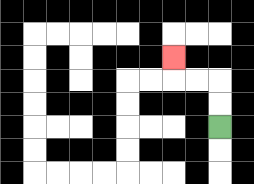{'start': '[9, 5]', 'end': '[7, 2]', 'path_directions': 'U,U,L,L,U', 'path_coordinates': '[[9, 5], [9, 4], [9, 3], [8, 3], [7, 3], [7, 2]]'}